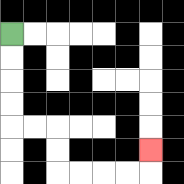{'start': '[0, 1]', 'end': '[6, 6]', 'path_directions': 'D,D,D,D,R,R,D,D,R,R,R,R,U', 'path_coordinates': '[[0, 1], [0, 2], [0, 3], [0, 4], [0, 5], [1, 5], [2, 5], [2, 6], [2, 7], [3, 7], [4, 7], [5, 7], [6, 7], [6, 6]]'}